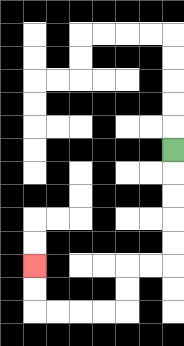{'start': '[7, 6]', 'end': '[1, 11]', 'path_directions': 'D,D,D,D,D,L,L,D,D,L,L,L,L,U,U', 'path_coordinates': '[[7, 6], [7, 7], [7, 8], [7, 9], [7, 10], [7, 11], [6, 11], [5, 11], [5, 12], [5, 13], [4, 13], [3, 13], [2, 13], [1, 13], [1, 12], [1, 11]]'}